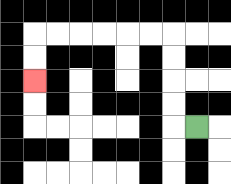{'start': '[8, 5]', 'end': '[1, 3]', 'path_directions': 'L,U,U,U,U,L,L,L,L,L,L,D,D', 'path_coordinates': '[[8, 5], [7, 5], [7, 4], [7, 3], [7, 2], [7, 1], [6, 1], [5, 1], [4, 1], [3, 1], [2, 1], [1, 1], [1, 2], [1, 3]]'}